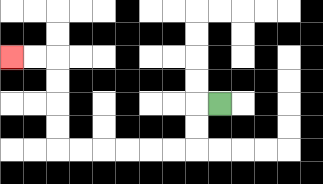{'start': '[9, 4]', 'end': '[0, 2]', 'path_directions': 'L,D,D,L,L,L,L,L,L,U,U,U,U,L,L', 'path_coordinates': '[[9, 4], [8, 4], [8, 5], [8, 6], [7, 6], [6, 6], [5, 6], [4, 6], [3, 6], [2, 6], [2, 5], [2, 4], [2, 3], [2, 2], [1, 2], [0, 2]]'}